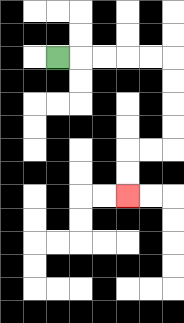{'start': '[2, 2]', 'end': '[5, 8]', 'path_directions': 'R,R,R,R,R,D,D,D,D,L,L,D,D', 'path_coordinates': '[[2, 2], [3, 2], [4, 2], [5, 2], [6, 2], [7, 2], [7, 3], [7, 4], [7, 5], [7, 6], [6, 6], [5, 6], [5, 7], [5, 8]]'}